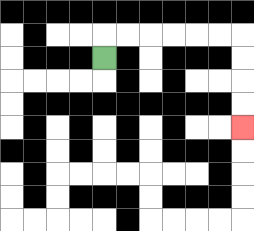{'start': '[4, 2]', 'end': '[10, 5]', 'path_directions': 'U,R,R,R,R,R,R,D,D,D,D', 'path_coordinates': '[[4, 2], [4, 1], [5, 1], [6, 1], [7, 1], [8, 1], [9, 1], [10, 1], [10, 2], [10, 3], [10, 4], [10, 5]]'}